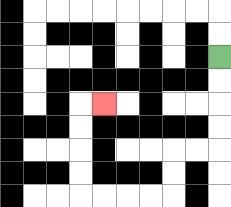{'start': '[9, 2]', 'end': '[4, 4]', 'path_directions': 'D,D,D,D,L,L,D,D,L,L,L,L,U,U,U,U,R', 'path_coordinates': '[[9, 2], [9, 3], [9, 4], [9, 5], [9, 6], [8, 6], [7, 6], [7, 7], [7, 8], [6, 8], [5, 8], [4, 8], [3, 8], [3, 7], [3, 6], [3, 5], [3, 4], [4, 4]]'}